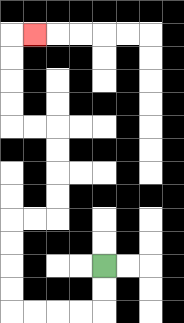{'start': '[4, 11]', 'end': '[1, 1]', 'path_directions': 'D,D,L,L,L,L,U,U,U,U,R,R,U,U,U,U,L,L,U,U,U,U,R', 'path_coordinates': '[[4, 11], [4, 12], [4, 13], [3, 13], [2, 13], [1, 13], [0, 13], [0, 12], [0, 11], [0, 10], [0, 9], [1, 9], [2, 9], [2, 8], [2, 7], [2, 6], [2, 5], [1, 5], [0, 5], [0, 4], [0, 3], [0, 2], [0, 1], [1, 1]]'}